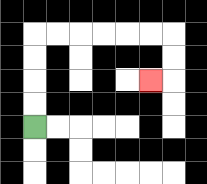{'start': '[1, 5]', 'end': '[6, 3]', 'path_directions': 'U,U,U,U,R,R,R,R,R,R,D,D,L', 'path_coordinates': '[[1, 5], [1, 4], [1, 3], [1, 2], [1, 1], [2, 1], [3, 1], [4, 1], [5, 1], [6, 1], [7, 1], [7, 2], [7, 3], [6, 3]]'}